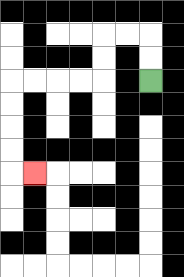{'start': '[6, 3]', 'end': '[1, 7]', 'path_directions': 'U,U,L,L,D,D,L,L,L,L,D,D,D,D,R', 'path_coordinates': '[[6, 3], [6, 2], [6, 1], [5, 1], [4, 1], [4, 2], [4, 3], [3, 3], [2, 3], [1, 3], [0, 3], [0, 4], [0, 5], [0, 6], [0, 7], [1, 7]]'}